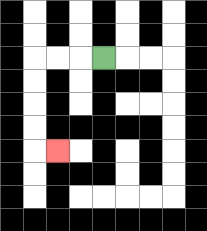{'start': '[4, 2]', 'end': '[2, 6]', 'path_directions': 'L,L,L,D,D,D,D,R', 'path_coordinates': '[[4, 2], [3, 2], [2, 2], [1, 2], [1, 3], [1, 4], [1, 5], [1, 6], [2, 6]]'}